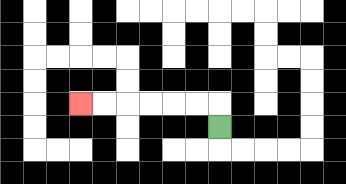{'start': '[9, 5]', 'end': '[3, 4]', 'path_directions': 'U,L,L,L,L,L,L', 'path_coordinates': '[[9, 5], [9, 4], [8, 4], [7, 4], [6, 4], [5, 4], [4, 4], [3, 4]]'}